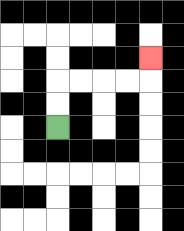{'start': '[2, 5]', 'end': '[6, 2]', 'path_directions': 'U,U,R,R,R,R,U', 'path_coordinates': '[[2, 5], [2, 4], [2, 3], [3, 3], [4, 3], [5, 3], [6, 3], [6, 2]]'}